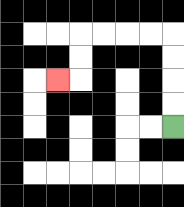{'start': '[7, 5]', 'end': '[2, 3]', 'path_directions': 'U,U,U,U,L,L,L,L,D,D,L', 'path_coordinates': '[[7, 5], [7, 4], [7, 3], [7, 2], [7, 1], [6, 1], [5, 1], [4, 1], [3, 1], [3, 2], [3, 3], [2, 3]]'}